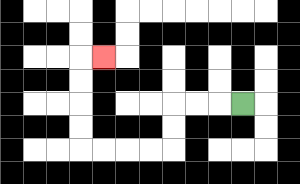{'start': '[10, 4]', 'end': '[4, 2]', 'path_directions': 'L,L,L,D,D,L,L,L,L,U,U,U,U,R', 'path_coordinates': '[[10, 4], [9, 4], [8, 4], [7, 4], [7, 5], [7, 6], [6, 6], [5, 6], [4, 6], [3, 6], [3, 5], [3, 4], [3, 3], [3, 2], [4, 2]]'}